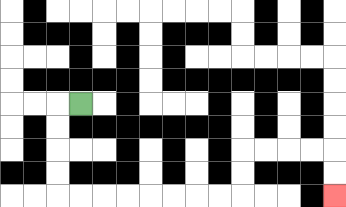{'start': '[3, 4]', 'end': '[14, 8]', 'path_directions': 'L,D,D,D,D,R,R,R,R,R,R,R,R,U,U,R,R,R,R,D,D', 'path_coordinates': '[[3, 4], [2, 4], [2, 5], [2, 6], [2, 7], [2, 8], [3, 8], [4, 8], [5, 8], [6, 8], [7, 8], [8, 8], [9, 8], [10, 8], [10, 7], [10, 6], [11, 6], [12, 6], [13, 6], [14, 6], [14, 7], [14, 8]]'}